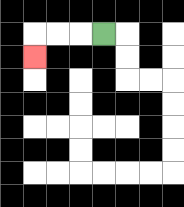{'start': '[4, 1]', 'end': '[1, 2]', 'path_directions': 'L,L,L,D', 'path_coordinates': '[[4, 1], [3, 1], [2, 1], [1, 1], [1, 2]]'}